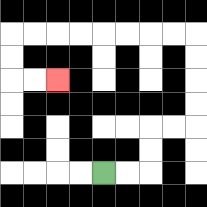{'start': '[4, 7]', 'end': '[2, 3]', 'path_directions': 'R,R,U,U,R,R,U,U,U,U,L,L,L,L,L,L,L,L,D,D,R,R', 'path_coordinates': '[[4, 7], [5, 7], [6, 7], [6, 6], [6, 5], [7, 5], [8, 5], [8, 4], [8, 3], [8, 2], [8, 1], [7, 1], [6, 1], [5, 1], [4, 1], [3, 1], [2, 1], [1, 1], [0, 1], [0, 2], [0, 3], [1, 3], [2, 3]]'}